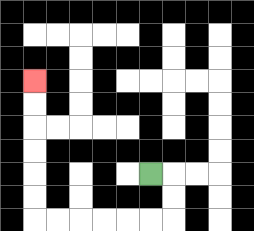{'start': '[6, 7]', 'end': '[1, 3]', 'path_directions': 'R,D,D,L,L,L,L,L,L,U,U,U,U,U,U', 'path_coordinates': '[[6, 7], [7, 7], [7, 8], [7, 9], [6, 9], [5, 9], [4, 9], [3, 9], [2, 9], [1, 9], [1, 8], [1, 7], [1, 6], [1, 5], [1, 4], [1, 3]]'}